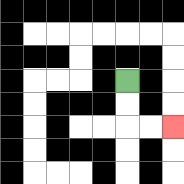{'start': '[5, 3]', 'end': '[7, 5]', 'path_directions': 'D,D,R,R', 'path_coordinates': '[[5, 3], [5, 4], [5, 5], [6, 5], [7, 5]]'}